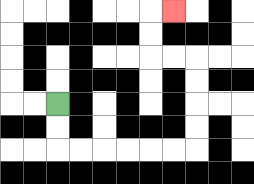{'start': '[2, 4]', 'end': '[7, 0]', 'path_directions': 'D,D,R,R,R,R,R,R,U,U,U,U,L,L,U,U,R', 'path_coordinates': '[[2, 4], [2, 5], [2, 6], [3, 6], [4, 6], [5, 6], [6, 6], [7, 6], [8, 6], [8, 5], [8, 4], [8, 3], [8, 2], [7, 2], [6, 2], [6, 1], [6, 0], [7, 0]]'}